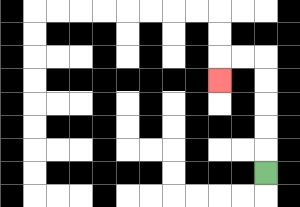{'start': '[11, 7]', 'end': '[9, 3]', 'path_directions': 'U,U,U,U,U,L,L,D', 'path_coordinates': '[[11, 7], [11, 6], [11, 5], [11, 4], [11, 3], [11, 2], [10, 2], [9, 2], [9, 3]]'}